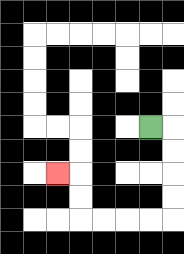{'start': '[6, 5]', 'end': '[2, 7]', 'path_directions': 'R,D,D,D,D,L,L,L,L,U,U,L', 'path_coordinates': '[[6, 5], [7, 5], [7, 6], [7, 7], [7, 8], [7, 9], [6, 9], [5, 9], [4, 9], [3, 9], [3, 8], [3, 7], [2, 7]]'}